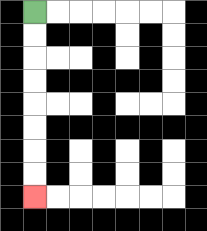{'start': '[1, 0]', 'end': '[1, 8]', 'path_directions': 'D,D,D,D,D,D,D,D', 'path_coordinates': '[[1, 0], [1, 1], [1, 2], [1, 3], [1, 4], [1, 5], [1, 6], [1, 7], [1, 8]]'}